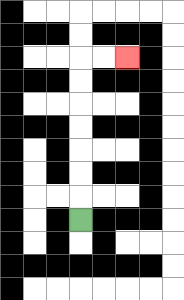{'start': '[3, 9]', 'end': '[5, 2]', 'path_directions': 'U,U,U,U,U,U,U,R,R', 'path_coordinates': '[[3, 9], [3, 8], [3, 7], [3, 6], [3, 5], [3, 4], [3, 3], [3, 2], [4, 2], [5, 2]]'}